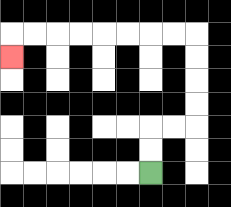{'start': '[6, 7]', 'end': '[0, 2]', 'path_directions': 'U,U,R,R,U,U,U,U,L,L,L,L,L,L,L,L,D', 'path_coordinates': '[[6, 7], [6, 6], [6, 5], [7, 5], [8, 5], [8, 4], [8, 3], [8, 2], [8, 1], [7, 1], [6, 1], [5, 1], [4, 1], [3, 1], [2, 1], [1, 1], [0, 1], [0, 2]]'}